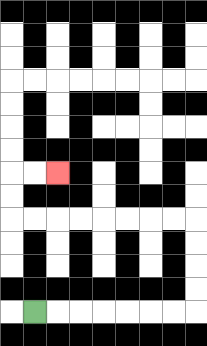{'start': '[1, 13]', 'end': '[2, 7]', 'path_directions': 'R,R,R,R,R,R,R,U,U,U,U,L,L,L,L,L,L,L,L,U,U,R,R', 'path_coordinates': '[[1, 13], [2, 13], [3, 13], [4, 13], [5, 13], [6, 13], [7, 13], [8, 13], [8, 12], [8, 11], [8, 10], [8, 9], [7, 9], [6, 9], [5, 9], [4, 9], [3, 9], [2, 9], [1, 9], [0, 9], [0, 8], [0, 7], [1, 7], [2, 7]]'}